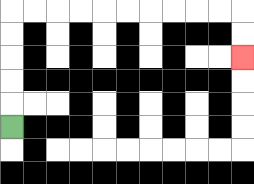{'start': '[0, 5]', 'end': '[10, 2]', 'path_directions': 'U,U,U,U,U,R,R,R,R,R,R,R,R,R,R,D,D', 'path_coordinates': '[[0, 5], [0, 4], [0, 3], [0, 2], [0, 1], [0, 0], [1, 0], [2, 0], [3, 0], [4, 0], [5, 0], [6, 0], [7, 0], [8, 0], [9, 0], [10, 0], [10, 1], [10, 2]]'}